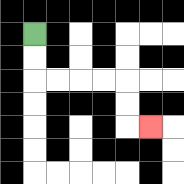{'start': '[1, 1]', 'end': '[6, 5]', 'path_directions': 'D,D,R,R,R,R,D,D,R', 'path_coordinates': '[[1, 1], [1, 2], [1, 3], [2, 3], [3, 3], [4, 3], [5, 3], [5, 4], [5, 5], [6, 5]]'}